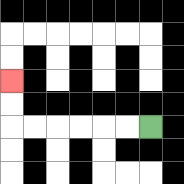{'start': '[6, 5]', 'end': '[0, 3]', 'path_directions': 'L,L,L,L,L,L,U,U', 'path_coordinates': '[[6, 5], [5, 5], [4, 5], [3, 5], [2, 5], [1, 5], [0, 5], [0, 4], [0, 3]]'}